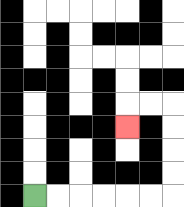{'start': '[1, 8]', 'end': '[5, 5]', 'path_directions': 'R,R,R,R,R,R,U,U,U,U,L,L,D', 'path_coordinates': '[[1, 8], [2, 8], [3, 8], [4, 8], [5, 8], [6, 8], [7, 8], [7, 7], [7, 6], [7, 5], [7, 4], [6, 4], [5, 4], [5, 5]]'}